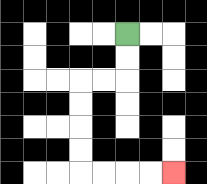{'start': '[5, 1]', 'end': '[7, 7]', 'path_directions': 'D,D,L,L,D,D,D,D,R,R,R,R', 'path_coordinates': '[[5, 1], [5, 2], [5, 3], [4, 3], [3, 3], [3, 4], [3, 5], [3, 6], [3, 7], [4, 7], [5, 7], [6, 7], [7, 7]]'}